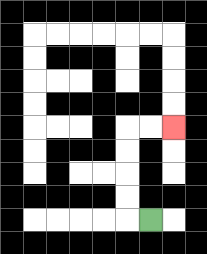{'start': '[6, 9]', 'end': '[7, 5]', 'path_directions': 'L,U,U,U,U,R,R', 'path_coordinates': '[[6, 9], [5, 9], [5, 8], [5, 7], [5, 6], [5, 5], [6, 5], [7, 5]]'}